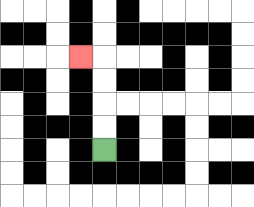{'start': '[4, 6]', 'end': '[3, 2]', 'path_directions': 'U,U,U,U,L', 'path_coordinates': '[[4, 6], [4, 5], [4, 4], [4, 3], [4, 2], [3, 2]]'}